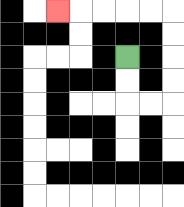{'start': '[5, 2]', 'end': '[2, 0]', 'path_directions': 'D,D,R,R,U,U,U,U,L,L,L,L,L', 'path_coordinates': '[[5, 2], [5, 3], [5, 4], [6, 4], [7, 4], [7, 3], [7, 2], [7, 1], [7, 0], [6, 0], [5, 0], [4, 0], [3, 0], [2, 0]]'}